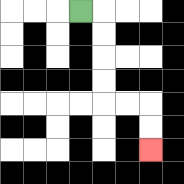{'start': '[3, 0]', 'end': '[6, 6]', 'path_directions': 'R,D,D,D,D,R,R,D,D', 'path_coordinates': '[[3, 0], [4, 0], [4, 1], [4, 2], [4, 3], [4, 4], [5, 4], [6, 4], [6, 5], [6, 6]]'}